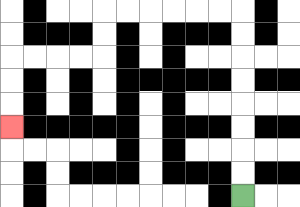{'start': '[10, 8]', 'end': '[0, 5]', 'path_directions': 'U,U,U,U,U,U,U,U,L,L,L,L,L,L,D,D,L,L,L,L,D,D,D', 'path_coordinates': '[[10, 8], [10, 7], [10, 6], [10, 5], [10, 4], [10, 3], [10, 2], [10, 1], [10, 0], [9, 0], [8, 0], [7, 0], [6, 0], [5, 0], [4, 0], [4, 1], [4, 2], [3, 2], [2, 2], [1, 2], [0, 2], [0, 3], [0, 4], [0, 5]]'}